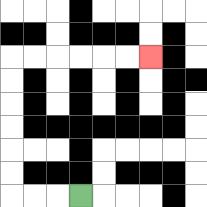{'start': '[3, 8]', 'end': '[6, 2]', 'path_directions': 'L,L,L,U,U,U,U,U,U,R,R,R,R,R,R', 'path_coordinates': '[[3, 8], [2, 8], [1, 8], [0, 8], [0, 7], [0, 6], [0, 5], [0, 4], [0, 3], [0, 2], [1, 2], [2, 2], [3, 2], [4, 2], [5, 2], [6, 2]]'}